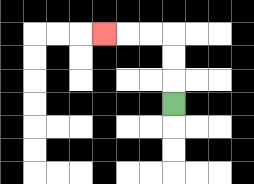{'start': '[7, 4]', 'end': '[4, 1]', 'path_directions': 'U,U,U,L,L,L', 'path_coordinates': '[[7, 4], [7, 3], [7, 2], [7, 1], [6, 1], [5, 1], [4, 1]]'}